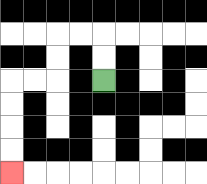{'start': '[4, 3]', 'end': '[0, 7]', 'path_directions': 'U,U,L,L,D,D,L,L,D,D,D,D', 'path_coordinates': '[[4, 3], [4, 2], [4, 1], [3, 1], [2, 1], [2, 2], [2, 3], [1, 3], [0, 3], [0, 4], [0, 5], [0, 6], [0, 7]]'}